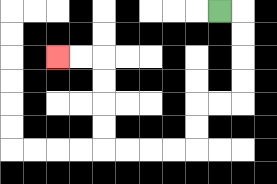{'start': '[9, 0]', 'end': '[2, 2]', 'path_directions': 'R,D,D,D,D,L,L,D,D,L,L,L,L,U,U,U,U,L,L', 'path_coordinates': '[[9, 0], [10, 0], [10, 1], [10, 2], [10, 3], [10, 4], [9, 4], [8, 4], [8, 5], [8, 6], [7, 6], [6, 6], [5, 6], [4, 6], [4, 5], [4, 4], [4, 3], [4, 2], [3, 2], [2, 2]]'}